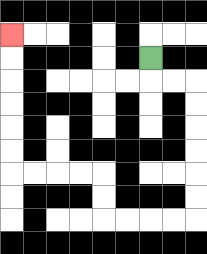{'start': '[6, 2]', 'end': '[0, 1]', 'path_directions': 'D,R,R,D,D,D,D,D,D,L,L,L,L,U,U,L,L,L,L,U,U,U,U,U,U', 'path_coordinates': '[[6, 2], [6, 3], [7, 3], [8, 3], [8, 4], [8, 5], [8, 6], [8, 7], [8, 8], [8, 9], [7, 9], [6, 9], [5, 9], [4, 9], [4, 8], [4, 7], [3, 7], [2, 7], [1, 7], [0, 7], [0, 6], [0, 5], [0, 4], [0, 3], [0, 2], [0, 1]]'}